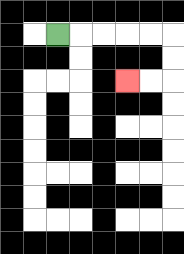{'start': '[2, 1]', 'end': '[5, 3]', 'path_directions': 'R,R,R,R,R,D,D,L,L', 'path_coordinates': '[[2, 1], [3, 1], [4, 1], [5, 1], [6, 1], [7, 1], [7, 2], [7, 3], [6, 3], [5, 3]]'}